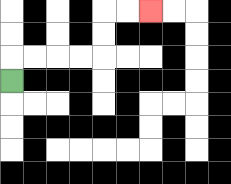{'start': '[0, 3]', 'end': '[6, 0]', 'path_directions': 'U,R,R,R,R,U,U,R,R', 'path_coordinates': '[[0, 3], [0, 2], [1, 2], [2, 2], [3, 2], [4, 2], [4, 1], [4, 0], [5, 0], [6, 0]]'}